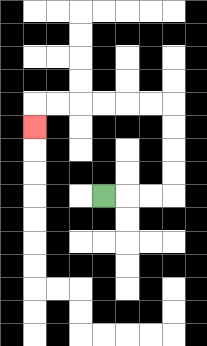{'start': '[4, 8]', 'end': '[1, 5]', 'path_directions': 'R,R,R,U,U,U,U,L,L,L,L,L,L,D', 'path_coordinates': '[[4, 8], [5, 8], [6, 8], [7, 8], [7, 7], [7, 6], [7, 5], [7, 4], [6, 4], [5, 4], [4, 4], [3, 4], [2, 4], [1, 4], [1, 5]]'}